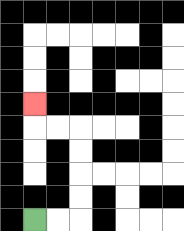{'start': '[1, 9]', 'end': '[1, 4]', 'path_directions': 'R,R,U,U,U,U,L,L,U', 'path_coordinates': '[[1, 9], [2, 9], [3, 9], [3, 8], [3, 7], [3, 6], [3, 5], [2, 5], [1, 5], [1, 4]]'}